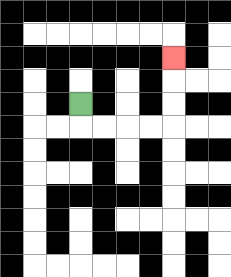{'start': '[3, 4]', 'end': '[7, 2]', 'path_directions': 'D,R,R,R,R,U,U,U', 'path_coordinates': '[[3, 4], [3, 5], [4, 5], [5, 5], [6, 5], [7, 5], [7, 4], [7, 3], [7, 2]]'}